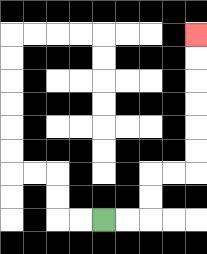{'start': '[4, 9]', 'end': '[8, 1]', 'path_directions': 'R,R,U,U,R,R,U,U,U,U,U,U', 'path_coordinates': '[[4, 9], [5, 9], [6, 9], [6, 8], [6, 7], [7, 7], [8, 7], [8, 6], [8, 5], [8, 4], [8, 3], [8, 2], [8, 1]]'}